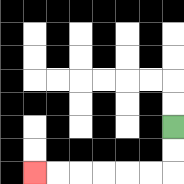{'start': '[7, 5]', 'end': '[1, 7]', 'path_directions': 'D,D,L,L,L,L,L,L', 'path_coordinates': '[[7, 5], [7, 6], [7, 7], [6, 7], [5, 7], [4, 7], [3, 7], [2, 7], [1, 7]]'}